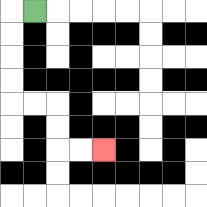{'start': '[1, 0]', 'end': '[4, 6]', 'path_directions': 'L,D,D,D,D,R,R,D,D,R,R', 'path_coordinates': '[[1, 0], [0, 0], [0, 1], [0, 2], [0, 3], [0, 4], [1, 4], [2, 4], [2, 5], [2, 6], [3, 6], [4, 6]]'}